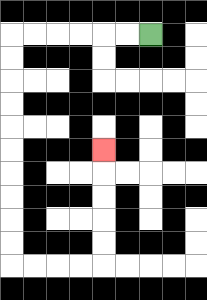{'start': '[6, 1]', 'end': '[4, 6]', 'path_directions': 'L,L,L,L,L,L,D,D,D,D,D,D,D,D,D,D,R,R,R,R,U,U,U,U,U', 'path_coordinates': '[[6, 1], [5, 1], [4, 1], [3, 1], [2, 1], [1, 1], [0, 1], [0, 2], [0, 3], [0, 4], [0, 5], [0, 6], [0, 7], [0, 8], [0, 9], [0, 10], [0, 11], [1, 11], [2, 11], [3, 11], [4, 11], [4, 10], [4, 9], [4, 8], [4, 7], [4, 6]]'}